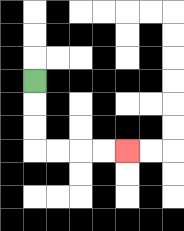{'start': '[1, 3]', 'end': '[5, 6]', 'path_directions': 'D,D,D,R,R,R,R', 'path_coordinates': '[[1, 3], [1, 4], [1, 5], [1, 6], [2, 6], [3, 6], [4, 6], [5, 6]]'}